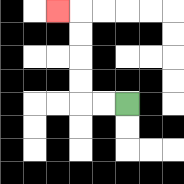{'start': '[5, 4]', 'end': '[2, 0]', 'path_directions': 'L,L,U,U,U,U,L', 'path_coordinates': '[[5, 4], [4, 4], [3, 4], [3, 3], [3, 2], [3, 1], [3, 0], [2, 0]]'}